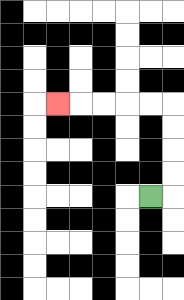{'start': '[6, 8]', 'end': '[2, 4]', 'path_directions': 'R,U,U,U,U,L,L,L,L,L', 'path_coordinates': '[[6, 8], [7, 8], [7, 7], [7, 6], [7, 5], [7, 4], [6, 4], [5, 4], [4, 4], [3, 4], [2, 4]]'}